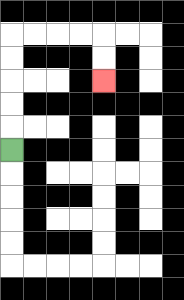{'start': '[0, 6]', 'end': '[4, 3]', 'path_directions': 'U,U,U,U,U,R,R,R,R,D,D', 'path_coordinates': '[[0, 6], [0, 5], [0, 4], [0, 3], [0, 2], [0, 1], [1, 1], [2, 1], [3, 1], [4, 1], [4, 2], [4, 3]]'}